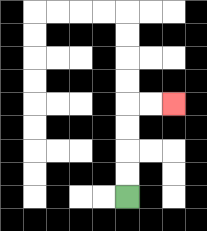{'start': '[5, 8]', 'end': '[7, 4]', 'path_directions': 'U,U,U,U,R,R', 'path_coordinates': '[[5, 8], [5, 7], [5, 6], [5, 5], [5, 4], [6, 4], [7, 4]]'}